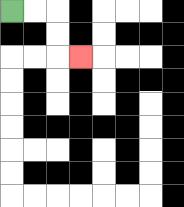{'start': '[0, 0]', 'end': '[3, 2]', 'path_directions': 'R,R,D,D,R', 'path_coordinates': '[[0, 0], [1, 0], [2, 0], [2, 1], [2, 2], [3, 2]]'}